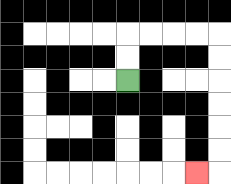{'start': '[5, 3]', 'end': '[8, 7]', 'path_directions': 'U,U,R,R,R,R,D,D,D,D,D,D,L', 'path_coordinates': '[[5, 3], [5, 2], [5, 1], [6, 1], [7, 1], [8, 1], [9, 1], [9, 2], [9, 3], [9, 4], [9, 5], [9, 6], [9, 7], [8, 7]]'}